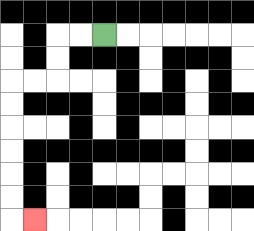{'start': '[4, 1]', 'end': '[1, 9]', 'path_directions': 'L,L,D,D,L,L,D,D,D,D,D,D,R', 'path_coordinates': '[[4, 1], [3, 1], [2, 1], [2, 2], [2, 3], [1, 3], [0, 3], [0, 4], [0, 5], [0, 6], [0, 7], [0, 8], [0, 9], [1, 9]]'}